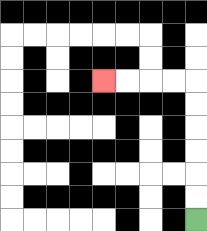{'start': '[8, 9]', 'end': '[4, 3]', 'path_directions': 'U,U,U,U,U,U,L,L,L,L', 'path_coordinates': '[[8, 9], [8, 8], [8, 7], [8, 6], [8, 5], [8, 4], [8, 3], [7, 3], [6, 3], [5, 3], [4, 3]]'}